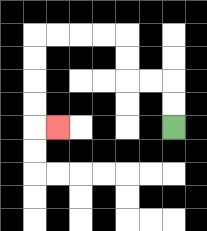{'start': '[7, 5]', 'end': '[2, 5]', 'path_directions': 'U,U,L,L,U,U,L,L,L,L,D,D,D,D,R', 'path_coordinates': '[[7, 5], [7, 4], [7, 3], [6, 3], [5, 3], [5, 2], [5, 1], [4, 1], [3, 1], [2, 1], [1, 1], [1, 2], [1, 3], [1, 4], [1, 5], [2, 5]]'}